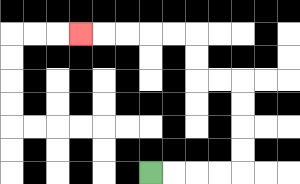{'start': '[6, 7]', 'end': '[3, 1]', 'path_directions': 'R,R,R,R,U,U,U,U,L,L,U,U,L,L,L,L,L', 'path_coordinates': '[[6, 7], [7, 7], [8, 7], [9, 7], [10, 7], [10, 6], [10, 5], [10, 4], [10, 3], [9, 3], [8, 3], [8, 2], [8, 1], [7, 1], [6, 1], [5, 1], [4, 1], [3, 1]]'}